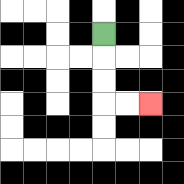{'start': '[4, 1]', 'end': '[6, 4]', 'path_directions': 'D,D,D,R,R', 'path_coordinates': '[[4, 1], [4, 2], [4, 3], [4, 4], [5, 4], [6, 4]]'}